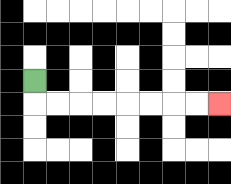{'start': '[1, 3]', 'end': '[9, 4]', 'path_directions': 'D,R,R,R,R,R,R,R,R', 'path_coordinates': '[[1, 3], [1, 4], [2, 4], [3, 4], [4, 4], [5, 4], [6, 4], [7, 4], [8, 4], [9, 4]]'}